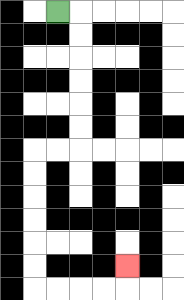{'start': '[2, 0]', 'end': '[5, 11]', 'path_directions': 'R,D,D,D,D,D,D,L,L,D,D,D,D,D,D,R,R,R,R,U', 'path_coordinates': '[[2, 0], [3, 0], [3, 1], [3, 2], [3, 3], [3, 4], [3, 5], [3, 6], [2, 6], [1, 6], [1, 7], [1, 8], [1, 9], [1, 10], [1, 11], [1, 12], [2, 12], [3, 12], [4, 12], [5, 12], [5, 11]]'}